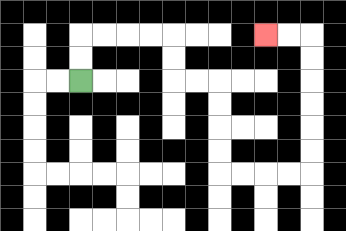{'start': '[3, 3]', 'end': '[11, 1]', 'path_directions': 'U,U,R,R,R,R,D,D,R,R,D,D,D,D,R,R,R,R,U,U,U,U,U,U,L,L', 'path_coordinates': '[[3, 3], [3, 2], [3, 1], [4, 1], [5, 1], [6, 1], [7, 1], [7, 2], [7, 3], [8, 3], [9, 3], [9, 4], [9, 5], [9, 6], [9, 7], [10, 7], [11, 7], [12, 7], [13, 7], [13, 6], [13, 5], [13, 4], [13, 3], [13, 2], [13, 1], [12, 1], [11, 1]]'}